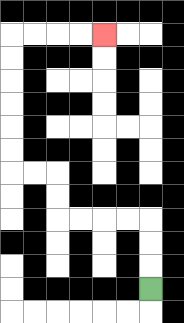{'start': '[6, 12]', 'end': '[4, 1]', 'path_directions': 'U,U,U,L,L,L,L,U,U,L,L,U,U,U,U,U,U,R,R,R,R', 'path_coordinates': '[[6, 12], [6, 11], [6, 10], [6, 9], [5, 9], [4, 9], [3, 9], [2, 9], [2, 8], [2, 7], [1, 7], [0, 7], [0, 6], [0, 5], [0, 4], [0, 3], [0, 2], [0, 1], [1, 1], [2, 1], [3, 1], [4, 1]]'}